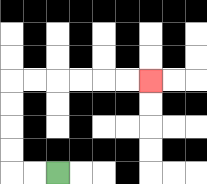{'start': '[2, 7]', 'end': '[6, 3]', 'path_directions': 'L,L,U,U,U,U,R,R,R,R,R,R', 'path_coordinates': '[[2, 7], [1, 7], [0, 7], [0, 6], [0, 5], [0, 4], [0, 3], [1, 3], [2, 3], [3, 3], [4, 3], [5, 3], [6, 3]]'}